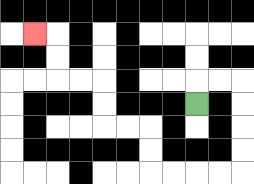{'start': '[8, 4]', 'end': '[1, 1]', 'path_directions': 'U,R,R,D,D,D,D,L,L,L,L,U,U,L,L,U,U,L,L,U,U,L', 'path_coordinates': '[[8, 4], [8, 3], [9, 3], [10, 3], [10, 4], [10, 5], [10, 6], [10, 7], [9, 7], [8, 7], [7, 7], [6, 7], [6, 6], [6, 5], [5, 5], [4, 5], [4, 4], [4, 3], [3, 3], [2, 3], [2, 2], [2, 1], [1, 1]]'}